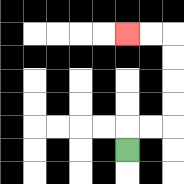{'start': '[5, 6]', 'end': '[5, 1]', 'path_directions': 'U,R,R,U,U,U,U,L,L', 'path_coordinates': '[[5, 6], [5, 5], [6, 5], [7, 5], [7, 4], [7, 3], [7, 2], [7, 1], [6, 1], [5, 1]]'}